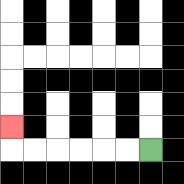{'start': '[6, 6]', 'end': '[0, 5]', 'path_directions': 'L,L,L,L,L,L,U', 'path_coordinates': '[[6, 6], [5, 6], [4, 6], [3, 6], [2, 6], [1, 6], [0, 6], [0, 5]]'}